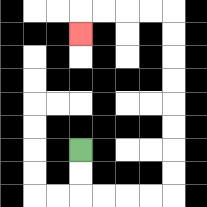{'start': '[3, 6]', 'end': '[3, 1]', 'path_directions': 'D,D,R,R,R,R,U,U,U,U,U,U,U,U,L,L,L,L,D', 'path_coordinates': '[[3, 6], [3, 7], [3, 8], [4, 8], [5, 8], [6, 8], [7, 8], [7, 7], [7, 6], [7, 5], [7, 4], [7, 3], [7, 2], [7, 1], [7, 0], [6, 0], [5, 0], [4, 0], [3, 0], [3, 1]]'}